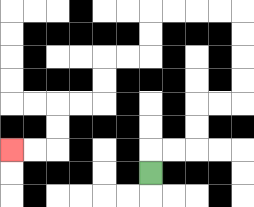{'start': '[6, 7]', 'end': '[0, 6]', 'path_directions': 'U,R,R,U,U,R,R,U,U,U,U,L,L,L,L,D,D,L,L,D,D,L,L,D,D,L,L', 'path_coordinates': '[[6, 7], [6, 6], [7, 6], [8, 6], [8, 5], [8, 4], [9, 4], [10, 4], [10, 3], [10, 2], [10, 1], [10, 0], [9, 0], [8, 0], [7, 0], [6, 0], [6, 1], [6, 2], [5, 2], [4, 2], [4, 3], [4, 4], [3, 4], [2, 4], [2, 5], [2, 6], [1, 6], [0, 6]]'}